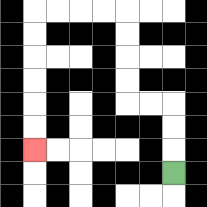{'start': '[7, 7]', 'end': '[1, 6]', 'path_directions': 'U,U,U,L,L,U,U,U,U,L,L,L,L,D,D,D,D,D,D', 'path_coordinates': '[[7, 7], [7, 6], [7, 5], [7, 4], [6, 4], [5, 4], [5, 3], [5, 2], [5, 1], [5, 0], [4, 0], [3, 0], [2, 0], [1, 0], [1, 1], [1, 2], [1, 3], [1, 4], [1, 5], [1, 6]]'}